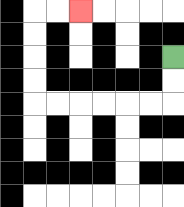{'start': '[7, 2]', 'end': '[3, 0]', 'path_directions': 'D,D,L,L,L,L,L,L,U,U,U,U,R,R', 'path_coordinates': '[[7, 2], [7, 3], [7, 4], [6, 4], [5, 4], [4, 4], [3, 4], [2, 4], [1, 4], [1, 3], [1, 2], [1, 1], [1, 0], [2, 0], [3, 0]]'}